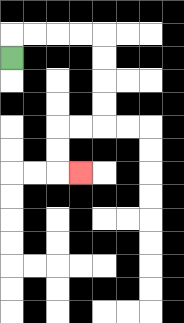{'start': '[0, 2]', 'end': '[3, 7]', 'path_directions': 'U,R,R,R,R,D,D,D,D,L,L,D,D,R', 'path_coordinates': '[[0, 2], [0, 1], [1, 1], [2, 1], [3, 1], [4, 1], [4, 2], [4, 3], [4, 4], [4, 5], [3, 5], [2, 5], [2, 6], [2, 7], [3, 7]]'}